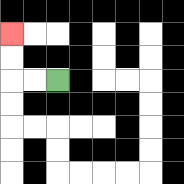{'start': '[2, 3]', 'end': '[0, 1]', 'path_directions': 'L,L,U,U', 'path_coordinates': '[[2, 3], [1, 3], [0, 3], [0, 2], [0, 1]]'}